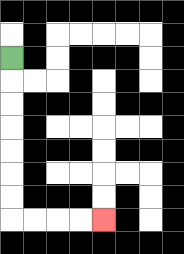{'start': '[0, 2]', 'end': '[4, 9]', 'path_directions': 'D,D,D,D,D,D,D,R,R,R,R', 'path_coordinates': '[[0, 2], [0, 3], [0, 4], [0, 5], [0, 6], [0, 7], [0, 8], [0, 9], [1, 9], [2, 9], [3, 9], [4, 9]]'}